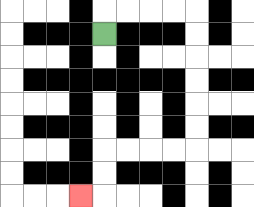{'start': '[4, 1]', 'end': '[3, 8]', 'path_directions': 'U,R,R,R,R,D,D,D,D,D,D,L,L,L,L,D,D,L', 'path_coordinates': '[[4, 1], [4, 0], [5, 0], [6, 0], [7, 0], [8, 0], [8, 1], [8, 2], [8, 3], [8, 4], [8, 5], [8, 6], [7, 6], [6, 6], [5, 6], [4, 6], [4, 7], [4, 8], [3, 8]]'}